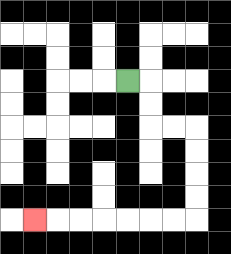{'start': '[5, 3]', 'end': '[1, 9]', 'path_directions': 'R,D,D,R,R,D,D,D,D,L,L,L,L,L,L,L', 'path_coordinates': '[[5, 3], [6, 3], [6, 4], [6, 5], [7, 5], [8, 5], [8, 6], [8, 7], [8, 8], [8, 9], [7, 9], [6, 9], [5, 9], [4, 9], [3, 9], [2, 9], [1, 9]]'}